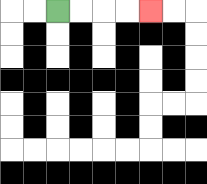{'start': '[2, 0]', 'end': '[6, 0]', 'path_directions': 'R,R,R,R', 'path_coordinates': '[[2, 0], [3, 0], [4, 0], [5, 0], [6, 0]]'}